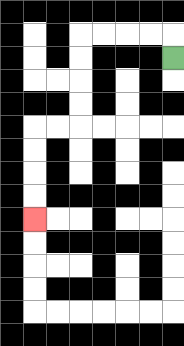{'start': '[7, 2]', 'end': '[1, 9]', 'path_directions': 'U,L,L,L,L,D,D,D,D,L,L,D,D,D,D', 'path_coordinates': '[[7, 2], [7, 1], [6, 1], [5, 1], [4, 1], [3, 1], [3, 2], [3, 3], [3, 4], [3, 5], [2, 5], [1, 5], [1, 6], [1, 7], [1, 8], [1, 9]]'}